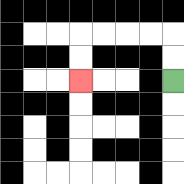{'start': '[7, 3]', 'end': '[3, 3]', 'path_directions': 'U,U,L,L,L,L,D,D', 'path_coordinates': '[[7, 3], [7, 2], [7, 1], [6, 1], [5, 1], [4, 1], [3, 1], [3, 2], [3, 3]]'}